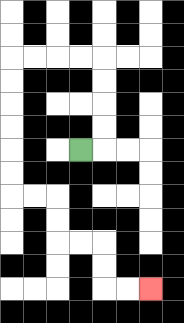{'start': '[3, 6]', 'end': '[6, 12]', 'path_directions': 'R,U,U,U,U,L,L,L,L,D,D,D,D,D,D,R,R,D,D,R,R,D,D,R,R', 'path_coordinates': '[[3, 6], [4, 6], [4, 5], [4, 4], [4, 3], [4, 2], [3, 2], [2, 2], [1, 2], [0, 2], [0, 3], [0, 4], [0, 5], [0, 6], [0, 7], [0, 8], [1, 8], [2, 8], [2, 9], [2, 10], [3, 10], [4, 10], [4, 11], [4, 12], [5, 12], [6, 12]]'}